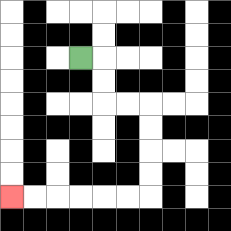{'start': '[3, 2]', 'end': '[0, 8]', 'path_directions': 'R,D,D,R,R,D,D,D,D,L,L,L,L,L,L', 'path_coordinates': '[[3, 2], [4, 2], [4, 3], [4, 4], [5, 4], [6, 4], [6, 5], [6, 6], [6, 7], [6, 8], [5, 8], [4, 8], [3, 8], [2, 8], [1, 8], [0, 8]]'}